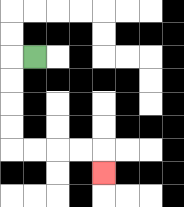{'start': '[1, 2]', 'end': '[4, 7]', 'path_directions': 'L,D,D,D,D,R,R,R,R,D', 'path_coordinates': '[[1, 2], [0, 2], [0, 3], [0, 4], [0, 5], [0, 6], [1, 6], [2, 6], [3, 6], [4, 6], [4, 7]]'}